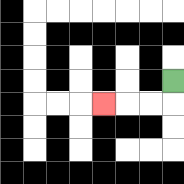{'start': '[7, 3]', 'end': '[4, 4]', 'path_directions': 'D,L,L,L', 'path_coordinates': '[[7, 3], [7, 4], [6, 4], [5, 4], [4, 4]]'}